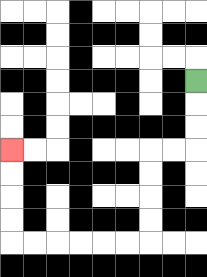{'start': '[8, 3]', 'end': '[0, 6]', 'path_directions': 'D,D,D,L,L,D,D,D,D,L,L,L,L,L,L,U,U,U,U', 'path_coordinates': '[[8, 3], [8, 4], [8, 5], [8, 6], [7, 6], [6, 6], [6, 7], [6, 8], [6, 9], [6, 10], [5, 10], [4, 10], [3, 10], [2, 10], [1, 10], [0, 10], [0, 9], [0, 8], [0, 7], [0, 6]]'}